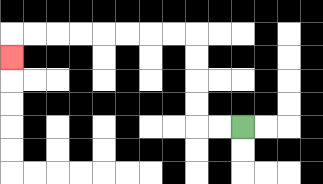{'start': '[10, 5]', 'end': '[0, 2]', 'path_directions': 'L,L,U,U,U,U,L,L,L,L,L,L,L,L,D', 'path_coordinates': '[[10, 5], [9, 5], [8, 5], [8, 4], [8, 3], [8, 2], [8, 1], [7, 1], [6, 1], [5, 1], [4, 1], [3, 1], [2, 1], [1, 1], [0, 1], [0, 2]]'}